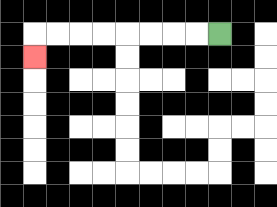{'start': '[9, 1]', 'end': '[1, 2]', 'path_directions': 'L,L,L,L,L,L,L,L,D', 'path_coordinates': '[[9, 1], [8, 1], [7, 1], [6, 1], [5, 1], [4, 1], [3, 1], [2, 1], [1, 1], [1, 2]]'}